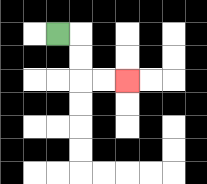{'start': '[2, 1]', 'end': '[5, 3]', 'path_directions': 'R,D,D,R,R', 'path_coordinates': '[[2, 1], [3, 1], [3, 2], [3, 3], [4, 3], [5, 3]]'}